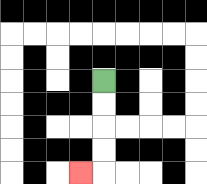{'start': '[4, 3]', 'end': '[3, 7]', 'path_directions': 'D,D,D,D,L', 'path_coordinates': '[[4, 3], [4, 4], [4, 5], [4, 6], [4, 7], [3, 7]]'}